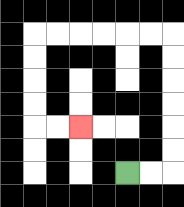{'start': '[5, 7]', 'end': '[3, 5]', 'path_directions': 'R,R,U,U,U,U,U,U,L,L,L,L,L,L,D,D,D,D,R,R', 'path_coordinates': '[[5, 7], [6, 7], [7, 7], [7, 6], [7, 5], [7, 4], [7, 3], [7, 2], [7, 1], [6, 1], [5, 1], [4, 1], [3, 1], [2, 1], [1, 1], [1, 2], [1, 3], [1, 4], [1, 5], [2, 5], [3, 5]]'}